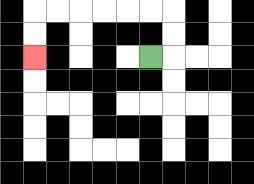{'start': '[6, 2]', 'end': '[1, 2]', 'path_directions': 'R,U,U,L,L,L,L,L,L,D,D', 'path_coordinates': '[[6, 2], [7, 2], [7, 1], [7, 0], [6, 0], [5, 0], [4, 0], [3, 0], [2, 0], [1, 0], [1, 1], [1, 2]]'}